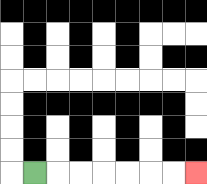{'start': '[1, 7]', 'end': '[8, 7]', 'path_directions': 'R,R,R,R,R,R,R', 'path_coordinates': '[[1, 7], [2, 7], [3, 7], [4, 7], [5, 7], [6, 7], [7, 7], [8, 7]]'}